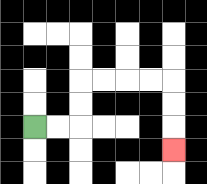{'start': '[1, 5]', 'end': '[7, 6]', 'path_directions': 'R,R,U,U,R,R,R,R,D,D,D', 'path_coordinates': '[[1, 5], [2, 5], [3, 5], [3, 4], [3, 3], [4, 3], [5, 3], [6, 3], [7, 3], [7, 4], [7, 5], [7, 6]]'}